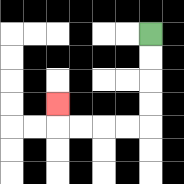{'start': '[6, 1]', 'end': '[2, 4]', 'path_directions': 'D,D,D,D,L,L,L,L,U', 'path_coordinates': '[[6, 1], [6, 2], [6, 3], [6, 4], [6, 5], [5, 5], [4, 5], [3, 5], [2, 5], [2, 4]]'}